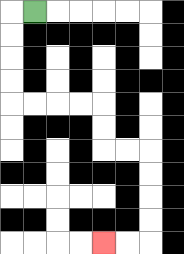{'start': '[1, 0]', 'end': '[4, 10]', 'path_directions': 'L,D,D,D,D,R,R,R,R,D,D,R,R,D,D,D,D,L,L', 'path_coordinates': '[[1, 0], [0, 0], [0, 1], [0, 2], [0, 3], [0, 4], [1, 4], [2, 4], [3, 4], [4, 4], [4, 5], [4, 6], [5, 6], [6, 6], [6, 7], [6, 8], [6, 9], [6, 10], [5, 10], [4, 10]]'}